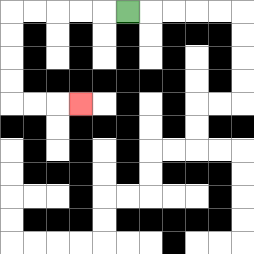{'start': '[5, 0]', 'end': '[3, 4]', 'path_directions': 'L,L,L,L,L,D,D,D,D,R,R,R', 'path_coordinates': '[[5, 0], [4, 0], [3, 0], [2, 0], [1, 0], [0, 0], [0, 1], [0, 2], [0, 3], [0, 4], [1, 4], [2, 4], [3, 4]]'}